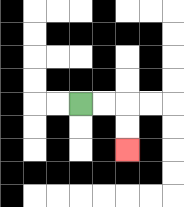{'start': '[3, 4]', 'end': '[5, 6]', 'path_directions': 'R,R,D,D', 'path_coordinates': '[[3, 4], [4, 4], [5, 4], [5, 5], [5, 6]]'}